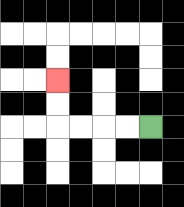{'start': '[6, 5]', 'end': '[2, 3]', 'path_directions': 'L,L,L,L,U,U', 'path_coordinates': '[[6, 5], [5, 5], [4, 5], [3, 5], [2, 5], [2, 4], [2, 3]]'}